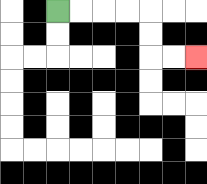{'start': '[2, 0]', 'end': '[8, 2]', 'path_directions': 'R,R,R,R,D,D,R,R', 'path_coordinates': '[[2, 0], [3, 0], [4, 0], [5, 0], [6, 0], [6, 1], [6, 2], [7, 2], [8, 2]]'}